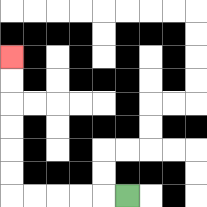{'start': '[5, 8]', 'end': '[0, 2]', 'path_directions': 'L,L,L,L,L,U,U,U,U,U,U', 'path_coordinates': '[[5, 8], [4, 8], [3, 8], [2, 8], [1, 8], [0, 8], [0, 7], [0, 6], [0, 5], [0, 4], [0, 3], [0, 2]]'}